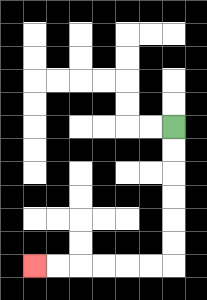{'start': '[7, 5]', 'end': '[1, 11]', 'path_directions': 'D,D,D,D,D,D,L,L,L,L,L,L', 'path_coordinates': '[[7, 5], [7, 6], [7, 7], [7, 8], [7, 9], [7, 10], [7, 11], [6, 11], [5, 11], [4, 11], [3, 11], [2, 11], [1, 11]]'}